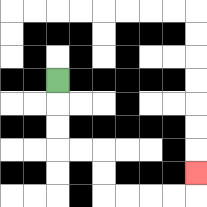{'start': '[2, 3]', 'end': '[8, 7]', 'path_directions': 'D,D,D,R,R,D,D,R,R,R,R,U', 'path_coordinates': '[[2, 3], [2, 4], [2, 5], [2, 6], [3, 6], [4, 6], [4, 7], [4, 8], [5, 8], [6, 8], [7, 8], [8, 8], [8, 7]]'}